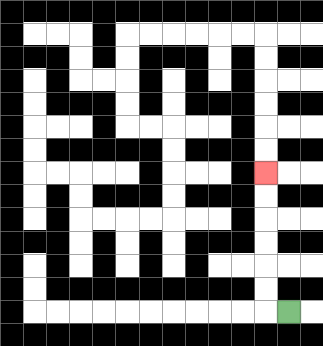{'start': '[12, 13]', 'end': '[11, 7]', 'path_directions': 'L,U,U,U,U,U,U', 'path_coordinates': '[[12, 13], [11, 13], [11, 12], [11, 11], [11, 10], [11, 9], [11, 8], [11, 7]]'}